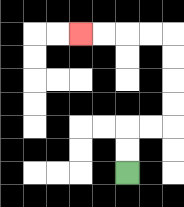{'start': '[5, 7]', 'end': '[3, 1]', 'path_directions': 'U,U,R,R,U,U,U,U,L,L,L,L', 'path_coordinates': '[[5, 7], [5, 6], [5, 5], [6, 5], [7, 5], [7, 4], [7, 3], [7, 2], [7, 1], [6, 1], [5, 1], [4, 1], [3, 1]]'}